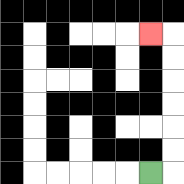{'start': '[6, 7]', 'end': '[6, 1]', 'path_directions': 'R,U,U,U,U,U,U,L', 'path_coordinates': '[[6, 7], [7, 7], [7, 6], [7, 5], [7, 4], [7, 3], [7, 2], [7, 1], [6, 1]]'}